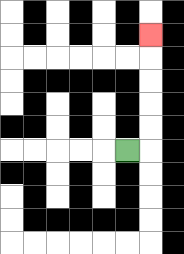{'start': '[5, 6]', 'end': '[6, 1]', 'path_directions': 'R,U,U,U,U,U', 'path_coordinates': '[[5, 6], [6, 6], [6, 5], [6, 4], [6, 3], [6, 2], [6, 1]]'}